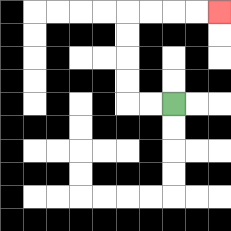{'start': '[7, 4]', 'end': '[9, 0]', 'path_directions': 'L,L,U,U,U,U,R,R,R,R', 'path_coordinates': '[[7, 4], [6, 4], [5, 4], [5, 3], [5, 2], [5, 1], [5, 0], [6, 0], [7, 0], [8, 0], [9, 0]]'}